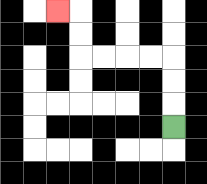{'start': '[7, 5]', 'end': '[2, 0]', 'path_directions': 'U,U,U,L,L,L,L,U,U,L', 'path_coordinates': '[[7, 5], [7, 4], [7, 3], [7, 2], [6, 2], [5, 2], [4, 2], [3, 2], [3, 1], [3, 0], [2, 0]]'}